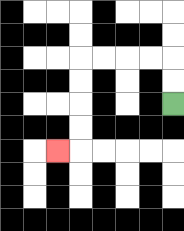{'start': '[7, 4]', 'end': '[2, 6]', 'path_directions': 'U,U,L,L,L,L,D,D,D,D,L', 'path_coordinates': '[[7, 4], [7, 3], [7, 2], [6, 2], [5, 2], [4, 2], [3, 2], [3, 3], [3, 4], [3, 5], [3, 6], [2, 6]]'}